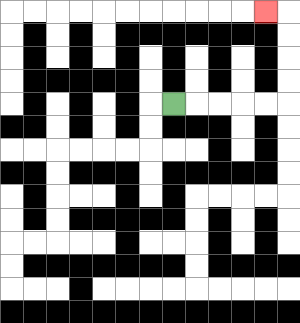{'start': '[7, 4]', 'end': '[11, 0]', 'path_directions': 'R,R,R,R,R,U,U,U,U,L', 'path_coordinates': '[[7, 4], [8, 4], [9, 4], [10, 4], [11, 4], [12, 4], [12, 3], [12, 2], [12, 1], [12, 0], [11, 0]]'}